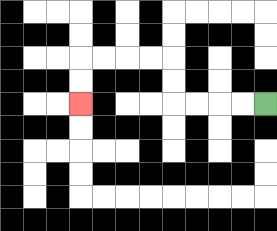{'start': '[11, 4]', 'end': '[3, 4]', 'path_directions': 'L,L,L,L,U,U,L,L,L,L,D,D', 'path_coordinates': '[[11, 4], [10, 4], [9, 4], [8, 4], [7, 4], [7, 3], [7, 2], [6, 2], [5, 2], [4, 2], [3, 2], [3, 3], [3, 4]]'}